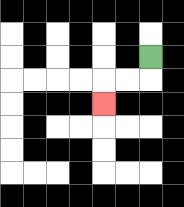{'start': '[6, 2]', 'end': '[4, 4]', 'path_directions': 'D,L,L,D', 'path_coordinates': '[[6, 2], [6, 3], [5, 3], [4, 3], [4, 4]]'}